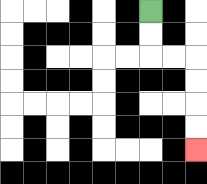{'start': '[6, 0]', 'end': '[8, 6]', 'path_directions': 'D,D,R,R,D,D,D,D', 'path_coordinates': '[[6, 0], [6, 1], [6, 2], [7, 2], [8, 2], [8, 3], [8, 4], [8, 5], [8, 6]]'}